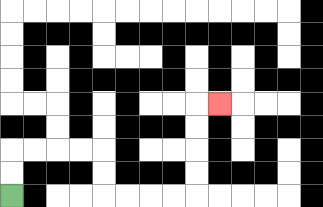{'start': '[0, 8]', 'end': '[9, 4]', 'path_directions': 'U,U,R,R,R,R,D,D,R,R,R,R,U,U,U,U,R', 'path_coordinates': '[[0, 8], [0, 7], [0, 6], [1, 6], [2, 6], [3, 6], [4, 6], [4, 7], [4, 8], [5, 8], [6, 8], [7, 8], [8, 8], [8, 7], [8, 6], [8, 5], [8, 4], [9, 4]]'}